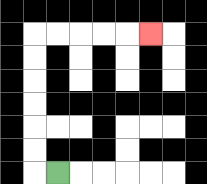{'start': '[2, 7]', 'end': '[6, 1]', 'path_directions': 'L,U,U,U,U,U,U,R,R,R,R,R', 'path_coordinates': '[[2, 7], [1, 7], [1, 6], [1, 5], [1, 4], [1, 3], [1, 2], [1, 1], [2, 1], [3, 1], [4, 1], [5, 1], [6, 1]]'}